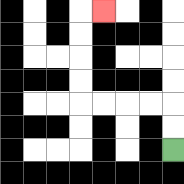{'start': '[7, 6]', 'end': '[4, 0]', 'path_directions': 'U,U,L,L,L,L,U,U,U,U,R', 'path_coordinates': '[[7, 6], [7, 5], [7, 4], [6, 4], [5, 4], [4, 4], [3, 4], [3, 3], [3, 2], [3, 1], [3, 0], [4, 0]]'}